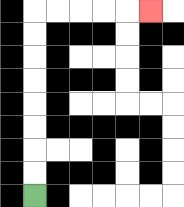{'start': '[1, 8]', 'end': '[6, 0]', 'path_directions': 'U,U,U,U,U,U,U,U,R,R,R,R,R', 'path_coordinates': '[[1, 8], [1, 7], [1, 6], [1, 5], [1, 4], [1, 3], [1, 2], [1, 1], [1, 0], [2, 0], [3, 0], [4, 0], [5, 0], [6, 0]]'}